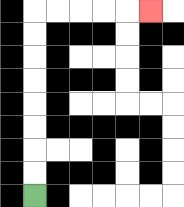{'start': '[1, 8]', 'end': '[6, 0]', 'path_directions': 'U,U,U,U,U,U,U,U,R,R,R,R,R', 'path_coordinates': '[[1, 8], [1, 7], [1, 6], [1, 5], [1, 4], [1, 3], [1, 2], [1, 1], [1, 0], [2, 0], [3, 0], [4, 0], [5, 0], [6, 0]]'}